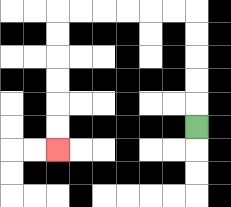{'start': '[8, 5]', 'end': '[2, 6]', 'path_directions': 'U,U,U,U,U,L,L,L,L,L,L,D,D,D,D,D,D', 'path_coordinates': '[[8, 5], [8, 4], [8, 3], [8, 2], [8, 1], [8, 0], [7, 0], [6, 0], [5, 0], [4, 0], [3, 0], [2, 0], [2, 1], [2, 2], [2, 3], [2, 4], [2, 5], [2, 6]]'}